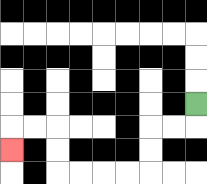{'start': '[8, 4]', 'end': '[0, 6]', 'path_directions': 'D,L,L,D,D,L,L,L,L,U,U,L,L,D', 'path_coordinates': '[[8, 4], [8, 5], [7, 5], [6, 5], [6, 6], [6, 7], [5, 7], [4, 7], [3, 7], [2, 7], [2, 6], [2, 5], [1, 5], [0, 5], [0, 6]]'}